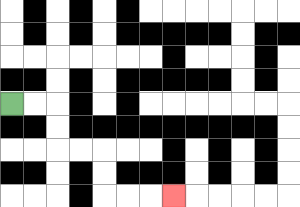{'start': '[0, 4]', 'end': '[7, 8]', 'path_directions': 'R,R,D,D,R,R,D,D,R,R,R', 'path_coordinates': '[[0, 4], [1, 4], [2, 4], [2, 5], [2, 6], [3, 6], [4, 6], [4, 7], [4, 8], [5, 8], [6, 8], [7, 8]]'}